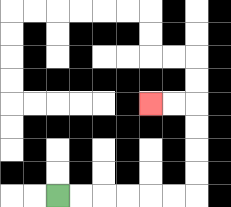{'start': '[2, 8]', 'end': '[6, 4]', 'path_directions': 'R,R,R,R,R,R,U,U,U,U,L,L', 'path_coordinates': '[[2, 8], [3, 8], [4, 8], [5, 8], [6, 8], [7, 8], [8, 8], [8, 7], [8, 6], [8, 5], [8, 4], [7, 4], [6, 4]]'}